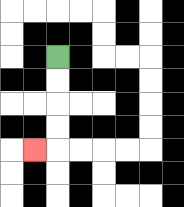{'start': '[2, 2]', 'end': '[1, 6]', 'path_directions': 'D,D,D,D,L', 'path_coordinates': '[[2, 2], [2, 3], [2, 4], [2, 5], [2, 6], [1, 6]]'}